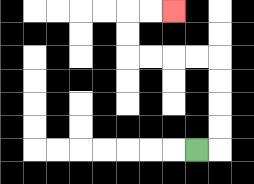{'start': '[8, 6]', 'end': '[7, 0]', 'path_directions': 'R,U,U,U,U,L,L,L,L,U,U,R,R', 'path_coordinates': '[[8, 6], [9, 6], [9, 5], [9, 4], [9, 3], [9, 2], [8, 2], [7, 2], [6, 2], [5, 2], [5, 1], [5, 0], [6, 0], [7, 0]]'}